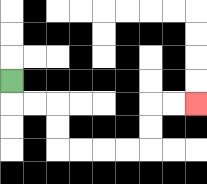{'start': '[0, 3]', 'end': '[8, 4]', 'path_directions': 'D,R,R,D,D,R,R,R,R,U,U,R,R', 'path_coordinates': '[[0, 3], [0, 4], [1, 4], [2, 4], [2, 5], [2, 6], [3, 6], [4, 6], [5, 6], [6, 6], [6, 5], [6, 4], [7, 4], [8, 4]]'}